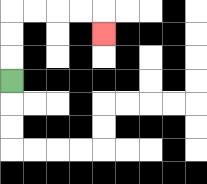{'start': '[0, 3]', 'end': '[4, 1]', 'path_directions': 'U,U,U,R,R,R,R,D', 'path_coordinates': '[[0, 3], [0, 2], [0, 1], [0, 0], [1, 0], [2, 0], [3, 0], [4, 0], [4, 1]]'}